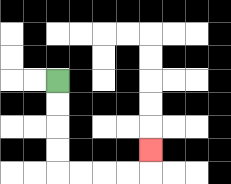{'start': '[2, 3]', 'end': '[6, 6]', 'path_directions': 'D,D,D,D,R,R,R,R,U', 'path_coordinates': '[[2, 3], [2, 4], [2, 5], [2, 6], [2, 7], [3, 7], [4, 7], [5, 7], [6, 7], [6, 6]]'}